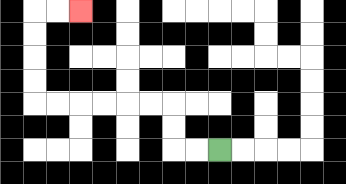{'start': '[9, 6]', 'end': '[3, 0]', 'path_directions': 'L,L,U,U,L,L,L,L,L,L,U,U,U,U,R,R', 'path_coordinates': '[[9, 6], [8, 6], [7, 6], [7, 5], [7, 4], [6, 4], [5, 4], [4, 4], [3, 4], [2, 4], [1, 4], [1, 3], [1, 2], [1, 1], [1, 0], [2, 0], [3, 0]]'}